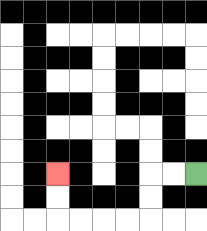{'start': '[8, 7]', 'end': '[2, 7]', 'path_directions': 'L,L,D,D,L,L,L,L,U,U', 'path_coordinates': '[[8, 7], [7, 7], [6, 7], [6, 8], [6, 9], [5, 9], [4, 9], [3, 9], [2, 9], [2, 8], [2, 7]]'}